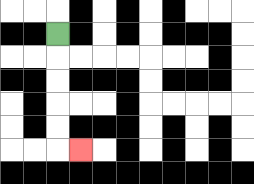{'start': '[2, 1]', 'end': '[3, 6]', 'path_directions': 'D,D,D,D,D,R', 'path_coordinates': '[[2, 1], [2, 2], [2, 3], [2, 4], [2, 5], [2, 6], [3, 6]]'}